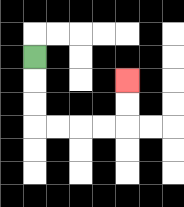{'start': '[1, 2]', 'end': '[5, 3]', 'path_directions': 'D,D,D,R,R,R,R,U,U', 'path_coordinates': '[[1, 2], [1, 3], [1, 4], [1, 5], [2, 5], [3, 5], [4, 5], [5, 5], [5, 4], [5, 3]]'}